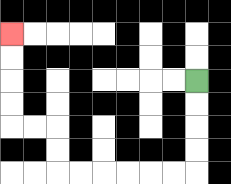{'start': '[8, 3]', 'end': '[0, 1]', 'path_directions': 'D,D,D,D,L,L,L,L,L,L,U,U,L,L,U,U,U,U', 'path_coordinates': '[[8, 3], [8, 4], [8, 5], [8, 6], [8, 7], [7, 7], [6, 7], [5, 7], [4, 7], [3, 7], [2, 7], [2, 6], [2, 5], [1, 5], [0, 5], [0, 4], [0, 3], [0, 2], [0, 1]]'}